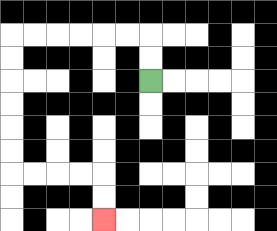{'start': '[6, 3]', 'end': '[4, 9]', 'path_directions': 'U,U,L,L,L,L,L,L,D,D,D,D,D,D,R,R,R,R,D,D', 'path_coordinates': '[[6, 3], [6, 2], [6, 1], [5, 1], [4, 1], [3, 1], [2, 1], [1, 1], [0, 1], [0, 2], [0, 3], [0, 4], [0, 5], [0, 6], [0, 7], [1, 7], [2, 7], [3, 7], [4, 7], [4, 8], [4, 9]]'}